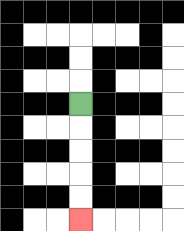{'start': '[3, 4]', 'end': '[3, 9]', 'path_directions': 'D,D,D,D,D', 'path_coordinates': '[[3, 4], [3, 5], [3, 6], [3, 7], [3, 8], [3, 9]]'}